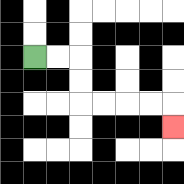{'start': '[1, 2]', 'end': '[7, 5]', 'path_directions': 'R,R,D,D,R,R,R,R,D', 'path_coordinates': '[[1, 2], [2, 2], [3, 2], [3, 3], [3, 4], [4, 4], [5, 4], [6, 4], [7, 4], [7, 5]]'}